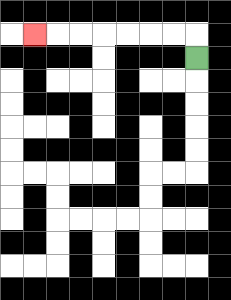{'start': '[8, 2]', 'end': '[1, 1]', 'path_directions': 'U,L,L,L,L,L,L,L', 'path_coordinates': '[[8, 2], [8, 1], [7, 1], [6, 1], [5, 1], [4, 1], [3, 1], [2, 1], [1, 1]]'}